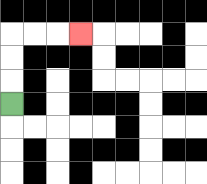{'start': '[0, 4]', 'end': '[3, 1]', 'path_directions': 'U,U,U,R,R,R', 'path_coordinates': '[[0, 4], [0, 3], [0, 2], [0, 1], [1, 1], [2, 1], [3, 1]]'}